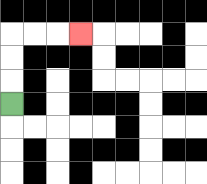{'start': '[0, 4]', 'end': '[3, 1]', 'path_directions': 'U,U,U,R,R,R', 'path_coordinates': '[[0, 4], [0, 3], [0, 2], [0, 1], [1, 1], [2, 1], [3, 1]]'}